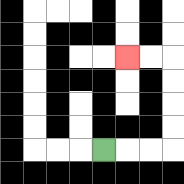{'start': '[4, 6]', 'end': '[5, 2]', 'path_directions': 'R,R,R,U,U,U,U,L,L', 'path_coordinates': '[[4, 6], [5, 6], [6, 6], [7, 6], [7, 5], [7, 4], [7, 3], [7, 2], [6, 2], [5, 2]]'}